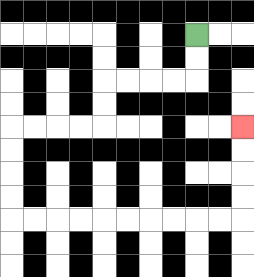{'start': '[8, 1]', 'end': '[10, 5]', 'path_directions': 'D,D,L,L,L,L,D,D,L,L,L,L,D,D,D,D,R,R,R,R,R,R,R,R,R,R,U,U,U,U', 'path_coordinates': '[[8, 1], [8, 2], [8, 3], [7, 3], [6, 3], [5, 3], [4, 3], [4, 4], [4, 5], [3, 5], [2, 5], [1, 5], [0, 5], [0, 6], [0, 7], [0, 8], [0, 9], [1, 9], [2, 9], [3, 9], [4, 9], [5, 9], [6, 9], [7, 9], [8, 9], [9, 9], [10, 9], [10, 8], [10, 7], [10, 6], [10, 5]]'}